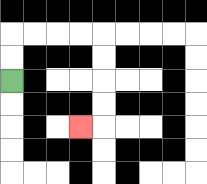{'start': '[0, 3]', 'end': '[3, 5]', 'path_directions': 'U,U,R,R,R,R,D,D,D,D,L', 'path_coordinates': '[[0, 3], [0, 2], [0, 1], [1, 1], [2, 1], [3, 1], [4, 1], [4, 2], [4, 3], [4, 4], [4, 5], [3, 5]]'}